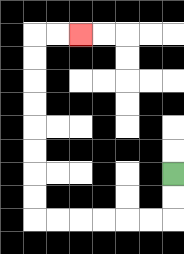{'start': '[7, 7]', 'end': '[3, 1]', 'path_directions': 'D,D,L,L,L,L,L,L,U,U,U,U,U,U,U,U,R,R', 'path_coordinates': '[[7, 7], [7, 8], [7, 9], [6, 9], [5, 9], [4, 9], [3, 9], [2, 9], [1, 9], [1, 8], [1, 7], [1, 6], [1, 5], [1, 4], [1, 3], [1, 2], [1, 1], [2, 1], [3, 1]]'}